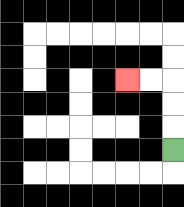{'start': '[7, 6]', 'end': '[5, 3]', 'path_directions': 'U,U,U,L,L', 'path_coordinates': '[[7, 6], [7, 5], [7, 4], [7, 3], [6, 3], [5, 3]]'}